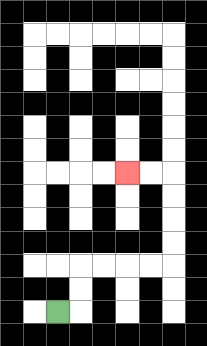{'start': '[2, 13]', 'end': '[5, 7]', 'path_directions': 'R,U,U,R,R,R,R,U,U,U,U,L,L', 'path_coordinates': '[[2, 13], [3, 13], [3, 12], [3, 11], [4, 11], [5, 11], [6, 11], [7, 11], [7, 10], [7, 9], [7, 8], [7, 7], [6, 7], [5, 7]]'}